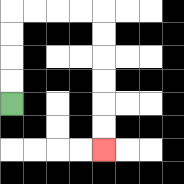{'start': '[0, 4]', 'end': '[4, 6]', 'path_directions': 'U,U,U,U,R,R,R,R,D,D,D,D,D,D', 'path_coordinates': '[[0, 4], [0, 3], [0, 2], [0, 1], [0, 0], [1, 0], [2, 0], [3, 0], [4, 0], [4, 1], [4, 2], [4, 3], [4, 4], [4, 5], [4, 6]]'}